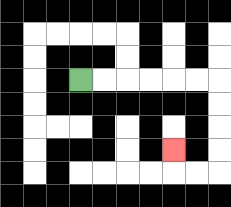{'start': '[3, 3]', 'end': '[7, 6]', 'path_directions': 'R,R,R,R,R,R,D,D,D,D,L,L,U', 'path_coordinates': '[[3, 3], [4, 3], [5, 3], [6, 3], [7, 3], [8, 3], [9, 3], [9, 4], [9, 5], [9, 6], [9, 7], [8, 7], [7, 7], [7, 6]]'}